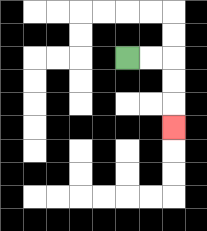{'start': '[5, 2]', 'end': '[7, 5]', 'path_directions': 'R,R,D,D,D', 'path_coordinates': '[[5, 2], [6, 2], [7, 2], [7, 3], [7, 4], [7, 5]]'}